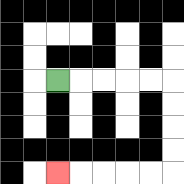{'start': '[2, 3]', 'end': '[2, 7]', 'path_directions': 'R,R,R,R,R,D,D,D,D,L,L,L,L,L', 'path_coordinates': '[[2, 3], [3, 3], [4, 3], [5, 3], [6, 3], [7, 3], [7, 4], [7, 5], [7, 6], [7, 7], [6, 7], [5, 7], [4, 7], [3, 7], [2, 7]]'}